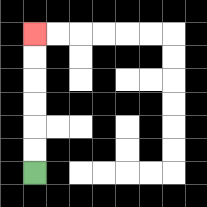{'start': '[1, 7]', 'end': '[1, 1]', 'path_directions': 'U,U,U,U,U,U', 'path_coordinates': '[[1, 7], [1, 6], [1, 5], [1, 4], [1, 3], [1, 2], [1, 1]]'}